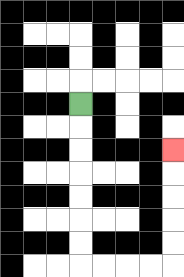{'start': '[3, 4]', 'end': '[7, 6]', 'path_directions': 'D,D,D,D,D,D,D,R,R,R,R,U,U,U,U,U', 'path_coordinates': '[[3, 4], [3, 5], [3, 6], [3, 7], [3, 8], [3, 9], [3, 10], [3, 11], [4, 11], [5, 11], [6, 11], [7, 11], [7, 10], [7, 9], [7, 8], [7, 7], [7, 6]]'}